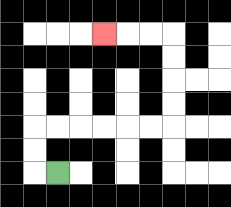{'start': '[2, 7]', 'end': '[4, 1]', 'path_directions': 'L,U,U,R,R,R,R,R,R,U,U,U,U,L,L,L', 'path_coordinates': '[[2, 7], [1, 7], [1, 6], [1, 5], [2, 5], [3, 5], [4, 5], [5, 5], [6, 5], [7, 5], [7, 4], [7, 3], [7, 2], [7, 1], [6, 1], [5, 1], [4, 1]]'}